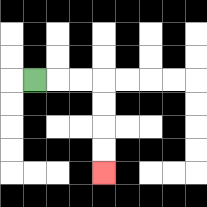{'start': '[1, 3]', 'end': '[4, 7]', 'path_directions': 'R,R,R,D,D,D,D', 'path_coordinates': '[[1, 3], [2, 3], [3, 3], [4, 3], [4, 4], [4, 5], [4, 6], [4, 7]]'}